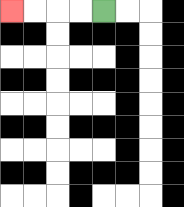{'start': '[4, 0]', 'end': '[0, 0]', 'path_directions': 'L,L,L,L', 'path_coordinates': '[[4, 0], [3, 0], [2, 0], [1, 0], [0, 0]]'}